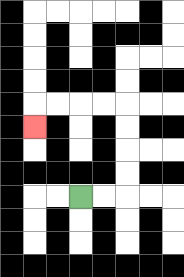{'start': '[3, 8]', 'end': '[1, 5]', 'path_directions': 'R,R,U,U,U,U,L,L,L,L,D', 'path_coordinates': '[[3, 8], [4, 8], [5, 8], [5, 7], [5, 6], [5, 5], [5, 4], [4, 4], [3, 4], [2, 4], [1, 4], [1, 5]]'}